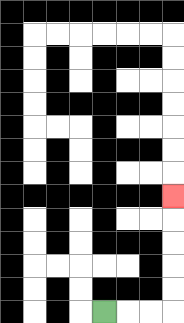{'start': '[4, 13]', 'end': '[7, 8]', 'path_directions': 'R,R,R,U,U,U,U,U', 'path_coordinates': '[[4, 13], [5, 13], [6, 13], [7, 13], [7, 12], [7, 11], [7, 10], [7, 9], [7, 8]]'}